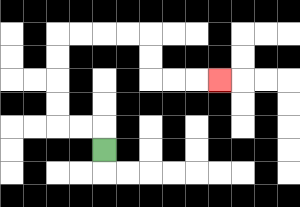{'start': '[4, 6]', 'end': '[9, 3]', 'path_directions': 'U,L,L,U,U,U,U,R,R,R,R,D,D,R,R,R', 'path_coordinates': '[[4, 6], [4, 5], [3, 5], [2, 5], [2, 4], [2, 3], [2, 2], [2, 1], [3, 1], [4, 1], [5, 1], [6, 1], [6, 2], [6, 3], [7, 3], [8, 3], [9, 3]]'}